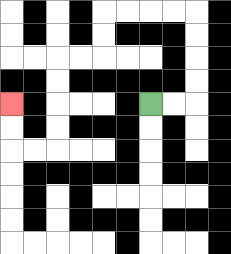{'start': '[6, 4]', 'end': '[0, 4]', 'path_directions': 'R,R,U,U,U,U,L,L,L,L,D,D,L,L,D,D,D,D,L,L,U,U', 'path_coordinates': '[[6, 4], [7, 4], [8, 4], [8, 3], [8, 2], [8, 1], [8, 0], [7, 0], [6, 0], [5, 0], [4, 0], [4, 1], [4, 2], [3, 2], [2, 2], [2, 3], [2, 4], [2, 5], [2, 6], [1, 6], [0, 6], [0, 5], [0, 4]]'}